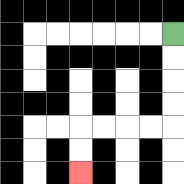{'start': '[7, 1]', 'end': '[3, 7]', 'path_directions': 'D,D,D,D,L,L,L,L,D,D', 'path_coordinates': '[[7, 1], [7, 2], [7, 3], [7, 4], [7, 5], [6, 5], [5, 5], [4, 5], [3, 5], [3, 6], [3, 7]]'}